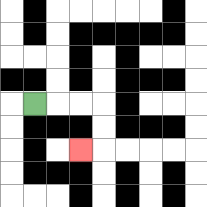{'start': '[1, 4]', 'end': '[3, 6]', 'path_directions': 'R,R,R,D,D,L', 'path_coordinates': '[[1, 4], [2, 4], [3, 4], [4, 4], [4, 5], [4, 6], [3, 6]]'}